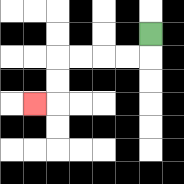{'start': '[6, 1]', 'end': '[1, 4]', 'path_directions': 'D,L,L,L,L,D,D,L', 'path_coordinates': '[[6, 1], [6, 2], [5, 2], [4, 2], [3, 2], [2, 2], [2, 3], [2, 4], [1, 4]]'}